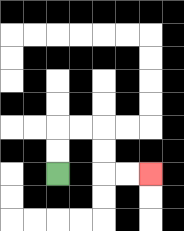{'start': '[2, 7]', 'end': '[6, 7]', 'path_directions': 'U,U,R,R,D,D,R,R', 'path_coordinates': '[[2, 7], [2, 6], [2, 5], [3, 5], [4, 5], [4, 6], [4, 7], [5, 7], [6, 7]]'}